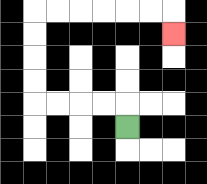{'start': '[5, 5]', 'end': '[7, 1]', 'path_directions': 'U,L,L,L,L,U,U,U,U,R,R,R,R,R,R,D', 'path_coordinates': '[[5, 5], [5, 4], [4, 4], [3, 4], [2, 4], [1, 4], [1, 3], [1, 2], [1, 1], [1, 0], [2, 0], [3, 0], [4, 0], [5, 0], [6, 0], [7, 0], [7, 1]]'}